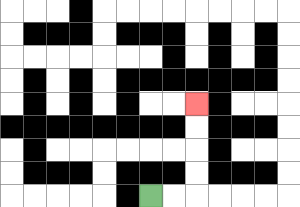{'start': '[6, 8]', 'end': '[8, 4]', 'path_directions': 'R,R,U,U,U,U', 'path_coordinates': '[[6, 8], [7, 8], [8, 8], [8, 7], [8, 6], [8, 5], [8, 4]]'}